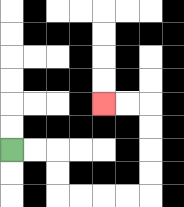{'start': '[0, 6]', 'end': '[4, 4]', 'path_directions': 'R,R,D,D,R,R,R,R,U,U,U,U,L,L', 'path_coordinates': '[[0, 6], [1, 6], [2, 6], [2, 7], [2, 8], [3, 8], [4, 8], [5, 8], [6, 8], [6, 7], [6, 6], [6, 5], [6, 4], [5, 4], [4, 4]]'}